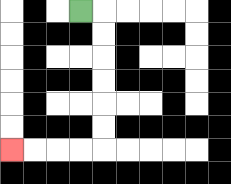{'start': '[3, 0]', 'end': '[0, 6]', 'path_directions': 'R,D,D,D,D,D,D,L,L,L,L', 'path_coordinates': '[[3, 0], [4, 0], [4, 1], [4, 2], [4, 3], [4, 4], [4, 5], [4, 6], [3, 6], [2, 6], [1, 6], [0, 6]]'}